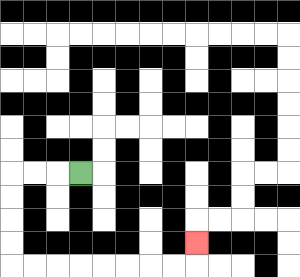{'start': '[3, 7]', 'end': '[8, 10]', 'path_directions': 'L,L,L,D,D,D,D,R,R,R,R,R,R,R,R,U', 'path_coordinates': '[[3, 7], [2, 7], [1, 7], [0, 7], [0, 8], [0, 9], [0, 10], [0, 11], [1, 11], [2, 11], [3, 11], [4, 11], [5, 11], [6, 11], [7, 11], [8, 11], [8, 10]]'}